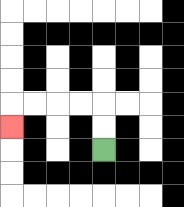{'start': '[4, 6]', 'end': '[0, 5]', 'path_directions': 'U,U,L,L,L,L,D', 'path_coordinates': '[[4, 6], [4, 5], [4, 4], [3, 4], [2, 4], [1, 4], [0, 4], [0, 5]]'}